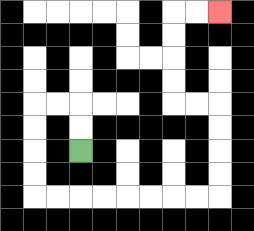{'start': '[3, 6]', 'end': '[9, 0]', 'path_directions': 'U,U,L,L,D,D,D,D,R,R,R,R,R,R,R,R,U,U,U,U,L,L,U,U,U,U,R,R', 'path_coordinates': '[[3, 6], [3, 5], [3, 4], [2, 4], [1, 4], [1, 5], [1, 6], [1, 7], [1, 8], [2, 8], [3, 8], [4, 8], [5, 8], [6, 8], [7, 8], [8, 8], [9, 8], [9, 7], [9, 6], [9, 5], [9, 4], [8, 4], [7, 4], [7, 3], [7, 2], [7, 1], [7, 0], [8, 0], [9, 0]]'}